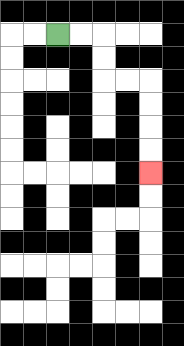{'start': '[2, 1]', 'end': '[6, 7]', 'path_directions': 'R,R,D,D,R,R,D,D,D,D', 'path_coordinates': '[[2, 1], [3, 1], [4, 1], [4, 2], [4, 3], [5, 3], [6, 3], [6, 4], [6, 5], [6, 6], [6, 7]]'}